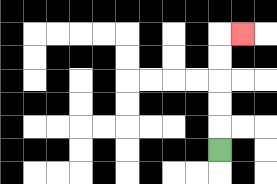{'start': '[9, 6]', 'end': '[10, 1]', 'path_directions': 'U,U,U,U,U,R', 'path_coordinates': '[[9, 6], [9, 5], [9, 4], [9, 3], [9, 2], [9, 1], [10, 1]]'}